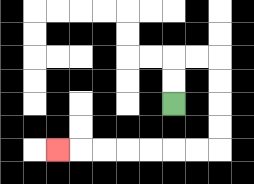{'start': '[7, 4]', 'end': '[2, 6]', 'path_directions': 'U,U,R,R,D,D,D,D,L,L,L,L,L,L,L', 'path_coordinates': '[[7, 4], [7, 3], [7, 2], [8, 2], [9, 2], [9, 3], [9, 4], [9, 5], [9, 6], [8, 6], [7, 6], [6, 6], [5, 6], [4, 6], [3, 6], [2, 6]]'}